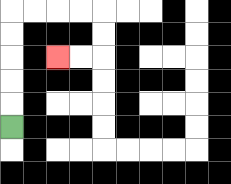{'start': '[0, 5]', 'end': '[2, 2]', 'path_directions': 'U,U,U,U,U,R,R,R,R,D,D,L,L', 'path_coordinates': '[[0, 5], [0, 4], [0, 3], [0, 2], [0, 1], [0, 0], [1, 0], [2, 0], [3, 0], [4, 0], [4, 1], [4, 2], [3, 2], [2, 2]]'}